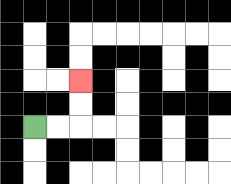{'start': '[1, 5]', 'end': '[3, 3]', 'path_directions': 'R,R,U,U', 'path_coordinates': '[[1, 5], [2, 5], [3, 5], [3, 4], [3, 3]]'}